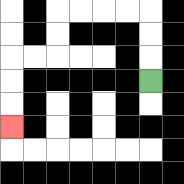{'start': '[6, 3]', 'end': '[0, 5]', 'path_directions': 'U,U,U,L,L,L,L,D,D,L,L,D,D,D', 'path_coordinates': '[[6, 3], [6, 2], [6, 1], [6, 0], [5, 0], [4, 0], [3, 0], [2, 0], [2, 1], [2, 2], [1, 2], [0, 2], [0, 3], [0, 4], [0, 5]]'}